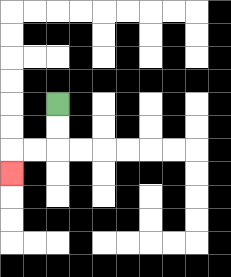{'start': '[2, 4]', 'end': '[0, 7]', 'path_directions': 'D,D,L,L,D', 'path_coordinates': '[[2, 4], [2, 5], [2, 6], [1, 6], [0, 6], [0, 7]]'}